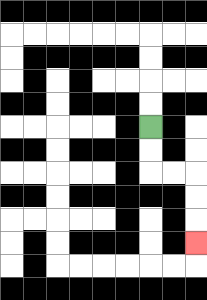{'start': '[6, 5]', 'end': '[8, 10]', 'path_directions': 'D,D,R,R,D,D,D', 'path_coordinates': '[[6, 5], [6, 6], [6, 7], [7, 7], [8, 7], [8, 8], [8, 9], [8, 10]]'}